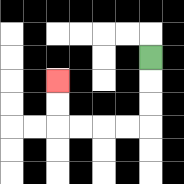{'start': '[6, 2]', 'end': '[2, 3]', 'path_directions': 'D,D,D,L,L,L,L,U,U', 'path_coordinates': '[[6, 2], [6, 3], [6, 4], [6, 5], [5, 5], [4, 5], [3, 5], [2, 5], [2, 4], [2, 3]]'}